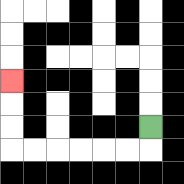{'start': '[6, 5]', 'end': '[0, 3]', 'path_directions': 'D,L,L,L,L,L,L,U,U,U', 'path_coordinates': '[[6, 5], [6, 6], [5, 6], [4, 6], [3, 6], [2, 6], [1, 6], [0, 6], [0, 5], [0, 4], [0, 3]]'}